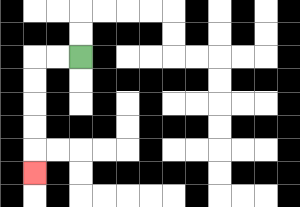{'start': '[3, 2]', 'end': '[1, 7]', 'path_directions': 'L,L,D,D,D,D,D', 'path_coordinates': '[[3, 2], [2, 2], [1, 2], [1, 3], [1, 4], [1, 5], [1, 6], [1, 7]]'}